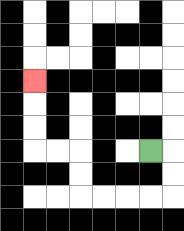{'start': '[6, 6]', 'end': '[1, 3]', 'path_directions': 'R,D,D,L,L,L,L,U,U,L,L,U,U,U', 'path_coordinates': '[[6, 6], [7, 6], [7, 7], [7, 8], [6, 8], [5, 8], [4, 8], [3, 8], [3, 7], [3, 6], [2, 6], [1, 6], [1, 5], [1, 4], [1, 3]]'}